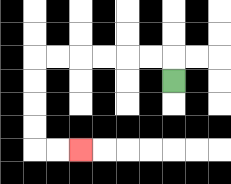{'start': '[7, 3]', 'end': '[3, 6]', 'path_directions': 'U,L,L,L,L,L,L,D,D,D,D,R,R', 'path_coordinates': '[[7, 3], [7, 2], [6, 2], [5, 2], [4, 2], [3, 2], [2, 2], [1, 2], [1, 3], [1, 4], [1, 5], [1, 6], [2, 6], [3, 6]]'}